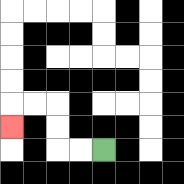{'start': '[4, 6]', 'end': '[0, 5]', 'path_directions': 'L,L,U,U,L,L,D', 'path_coordinates': '[[4, 6], [3, 6], [2, 6], [2, 5], [2, 4], [1, 4], [0, 4], [0, 5]]'}